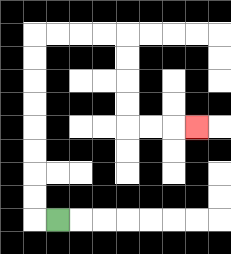{'start': '[2, 9]', 'end': '[8, 5]', 'path_directions': 'L,U,U,U,U,U,U,U,U,R,R,R,R,D,D,D,D,R,R,R', 'path_coordinates': '[[2, 9], [1, 9], [1, 8], [1, 7], [1, 6], [1, 5], [1, 4], [1, 3], [1, 2], [1, 1], [2, 1], [3, 1], [4, 1], [5, 1], [5, 2], [5, 3], [5, 4], [5, 5], [6, 5], [7, 5], [8, 5]]'}